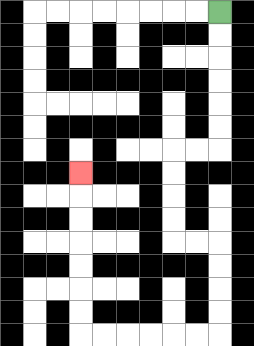{'start': '[9, 0]', 'end': '[3, 7]', 'path_directions': 'D,D,D,D,D,D,L,L,D,D,D,D,R,R,D,D,D,D,L,L,L,L,L,L,U,U,U,U,U,U,U', 'path_coordinates': '[[9, 0], [9, 1], [9, 2], [9, 3], [9, 4], [9, 5], [9, 6], [8, 6], [7, 6], [7, 7], [7, 8], [7, 9], [7, 10], [8, 10], [9, 10], [9, 11], [9, 12], [9, 13], [9, 14], [8, 14], [7, 14], [6, 14], [5, 14], [4, 14], [3, 14], [3, 13], [3, 12], [3, 11], [3, 10], [3, 9], [3, 8], [3, 7]]'}